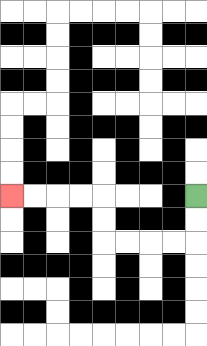{'start': '[8, 8]', 'end': '[0, 8]', 'path_directions': 'D,D,L,L,L,L,U,U,L,L,L,L', 'path_coordinates': '[[8, 8], [8, 9], [8, 10], [7, 10], [6, 10], [5, 10], [4, 10], [4, 9], [4, 8], [3, 8], [2, 8], [1, 8], [0, 8]]'}